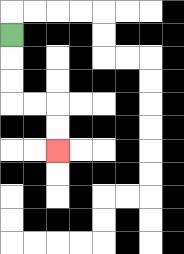{'start': '[0, 1]', 'end': '[2, 6]', 'path_directions': 'D,D,D,R,R,D,D', 'path_coordinates': '[[0, 1], [0, 2], [0, 3], [0, 4], [1, 4], [2, 4], [2, 5], [2, 6]]'}